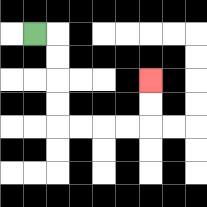{'start': '[1, 1]', 'end': '[6, 3]', 'path_directions': 'R,D,D,D,D,R,R,R,R,U,U', 'path_coordinates': '[[1, 1], [2, 1], [2, 2], [2, 3], [2, 4], [2, 5], [3, 5], [4, 5], [5, 5], [6, 5], [6, 4], [6, 3]]'}